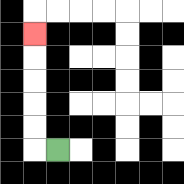{'start': '[2, 6]', 'end': '[1, 1]', 'path_directions': 'L,U,U,U,U,U', 'path_coordinates': '[[2, 6], [1, 6], [1, 5], [1, 4], [1, 3], [1, 2], [1, 1]]'}